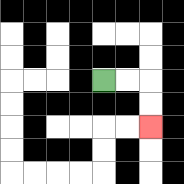{'start': '[4, 3]', 'end': '[6, 5]', 'path_directions': 'R,R,D,D', 'path_coordinates': '[[4, 3], [5, 3], [6, 3], [6, 4], [6, 5]]'}